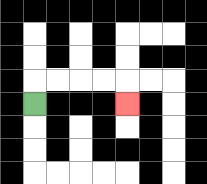{'start': '[1, 4]', 'end': '[5, 4]', 'path_directions': 'U,R,R,R,R,D', 'path_coordinates': '[[1, 4], [1, 3], [2, 3], [3, 3], [4, 3], [5, 3], [5, 4]]'}